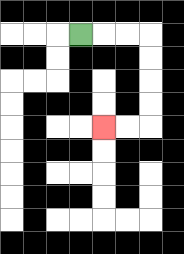{'start': '[3, 1]', 'end': '[4, 5]', 'path_directions': 'R,R,R,D,D,D,D,L,L', 'path_coordinates': '[[3, 1], [4, 1], [5, 1], [6, 1], [6, 2], [6, 3], [6, 4], [6, 5], [5, 5], [4, 5]]'}